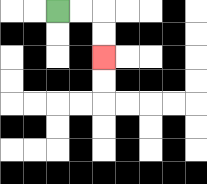{'start': '[2, 0]', 'end': '[4, 2]', 'path_directions': 'R,R,D,D', 'path_coordinates': '[[2, 0], [3, 0], [4, 0], [4, 1], [4, 2]]'}